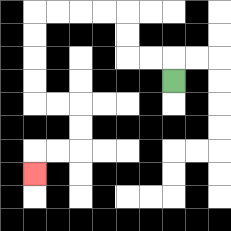{'start': '[7, 3]', 'end': '[1, 7]', 'path_directions': 'U,L,L,U,U,L,L,L,L,D,D,D,D,R,R,D,D,L,L,D', 'path_coordinates': '[[7, 3], [7, 2], [6, 2], [5, 2], [5, 1], [5, 0], [4, 0], [3, 0], [2, 0], [1, 0], [1, 1], [1, 2], [1, 3], [1, 4], [2, 4], [3, 4], [3, 5], [3, 6], [2, 6], [1, 6], [1, 7]]'}